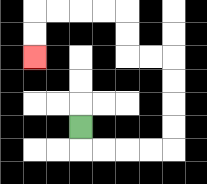{'start': '[3, 5]', 'end': '[1, 2]', 'path_directions': 'D,R,R,R,R,U,U,U,U,L,L,U,U,L,L,L,L,D,D', 'path_coordinates': '[[3, 5], [3, 6], [4, 6], [5, 6], [6, 6], [7, 6], [7, 5], [7, 4], [7, 3], [7, 2], [6, 2], [5, 2], [5, 1], [5, 0], [4, 0], [3, 0], [2, 0], [1, 0], [1, 1], [1, 2]]'}